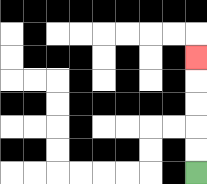{'start': '[8, 7]', 'end': '[8, 2]', 'path_directions': 'U,U,U,U,U', 'path_coordinates': '[[8, 7], [8, 6], [8, 5], [8, 4], [8, 3], [8, 2]]'}